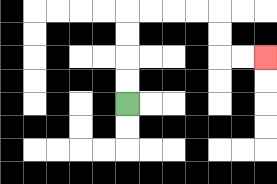{'start': '[5, 4]', 'end': '[11, 2]', 'path_directions': 'U,U,U,U,R,R,R,R,D,D,R,R', 'path_coordinates': '[[5, 4], [5, 3], [5, 2], [5, 1], [5, 0], [6, 0], [7, 0], [8, 0], [9, 0], [9, 1], [9, 2], [10, 2], [11, 2]]'}